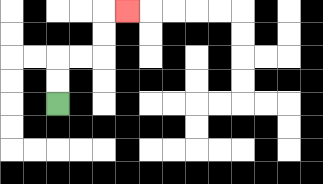{'start': '[2, 4]', 'end': '[5, 0]', 'path_directions': 'U,U,R,R,U,U,R', 'path_coordinates': '[[2, 4], [2, 3], [2, 2], [3, 2], [4, 2], [4, 1], [4, 0], [5, 0]]'}